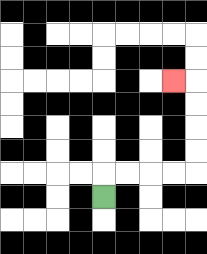{'start': '[4, 8]', 'end': '[7, 3]', 'path_directions': 'U,R,R,R,R,U,U,U,U,L', 'path_coordinates': '[[4, 8], [4, 7], [5, 7], [6, 7], [7, 7], [8, 7], [8, 6], [8, 5], [8, 4], [8, 3], [7, 3]]'}